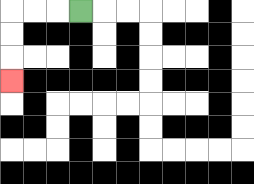{'start': '[3, 0]', 'end': '[0, 3]', 'path_directions': 'L,L,L,D,D,D', 'path_coordinates': '[[3, 0], [2, 0], [1, 0], [0, 0], [0, 1], [0, 2], [0, 3]]'}